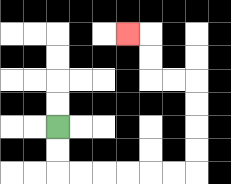{'start': '[2, 5]', 'end': '[5, 1]', 'path_directions': 'D,D,R,R,R,R,R,R,U,U,U,U,L,L,U,U,L', 'path_coordinates': '[[2, 5], [2, 6], [2, 7], [3, 7], [4, 7], [5, 7], [6, 7], [7, 7], [8, 7], [8, 6], [8, 5], [8, 4], [8, 3], [7, 3], [6, 3], [6, 2], [6, 1], [5, 1]]'}